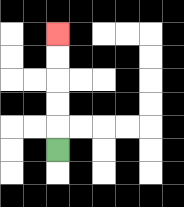{'start': '[2, 6]', 'end': '[2, 1]', 'path_directions': 'U,U,U,U,U', 'path_coordinates': '[[2, 6], [2, 5], [2, 4], [2, 3], [2, 2], [2, 1]]'}